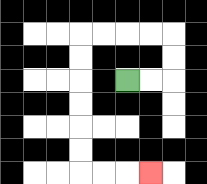{'start': '[5, 3]', 'end': '[6, 7]', 'path_directions': 'R,R,U,U,L,L,L,L,D,D,D,D,D,D,R,R,R', 'path_coordinates': '[[5, 3], [6, 3], [7, 3], [7, 2], [7, 1], [6, 1], [5, 1], [4, 1], [3, 1], [3, 2], [3, 3], [3, 4], [3, 5], [3, 6], [3, 7], [4, 7], [5, 7], [6, 7]]'}